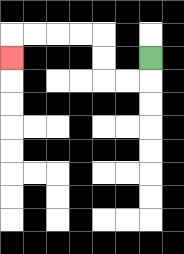{'start': '[6, 2]', 'end': '[0, 2]', 'path_directions': 'D,L,L,U,U,L,L,L,L,D', 'path_coordinates': '[[6, 2], [6, 3], [5, 3], [4, 3], [4, 2], [4, 1], [3, 1], [2, 1], [1, 1], [0, 1], [0, 2]]'}